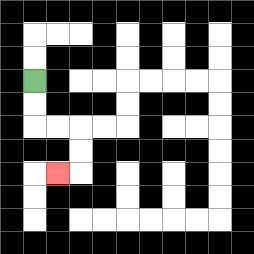{'start': '[1, 3]', 'end': '[2, 7]', 'path_directions': 'D,D,R,R,D,D,L', 'path_coordinates': '[[1, 3], [1, 4], [1, 5], [2, 5], [3, 5], [3, 6], [3, 7], [2, 7]]'}